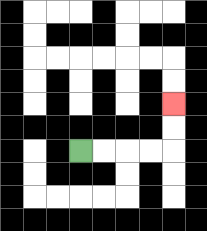{'start': '[3, 6]', 'end': '[7, 4]', 'path_directions': 'R,R,R,R,U,U', 'path_coordinates': '[[3, 6], [4, 6], [5, 6], [6, 6], [7, 6], [7, 5], [7, 4]]'}